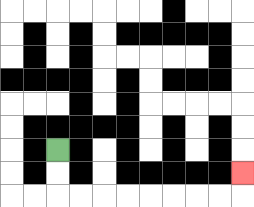{'start': '[2, 6]', 'end': '[10, 7]', 'path_directions': 'D,D,R,R,R,R,R,R,R,R,U', 'path_coordinates': '[[2, 6], [2, 7], [2, 8], [3, 8], [4, 8], [5, 8], [6, 8], [7, 8], [8, 8], [9, 8], [10, 8], [10, 7]]'}